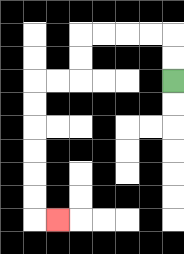{'start': '[7, 3]', 'end': '[2, 9]', 'path_directions': 'U,U,L,L,L,L,D,D,L,L,D,D,D,D,D,D,R', 'path_coordinates': '[[7, 3], [7, 2], [7, 1], [6, 1], [5, 1], [4, 1], [3, 1], [3, 2], [3, 3], [2, 3], [1, 3], [1, 4], [1, 5], [1, 6], [1, 7], [1, 8], [1, 9], [2, 9]]'}